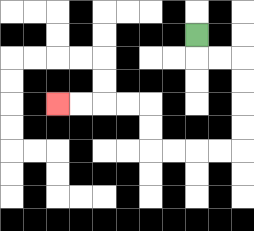{'start': '[8, 1]', 'end': '[2, 4]', 'path_directions': 'D,R,R,D,D,D,D,L,L,L,L,U,U,L,L,L,L', 'path_coordinates': '[[8, 1], [8, 2], [9, 2], [10, 2], [10, 3], [10, 4], [10, 5], [10, 6], [9, 6], [8, 6], [7, 6], [6, 6], [6, 5], [6, 4], [5, 4], [4, 4], [3, 4], [2, 4]]'}